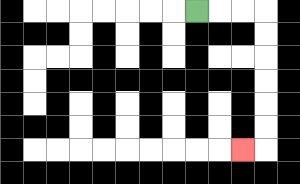{'start': '[8, 0]', 'end': '[10, 6]', 'path_directions': 'R,R,R,D,D,D,D,D,D,L', 'path_coordinates': '[[8, 0], [9, 0], [10, 0], [11, 0], [11, 1], [11, 2], [11, 3], [11, 4], [11, 5], [11, 6], [10, 6]]'}